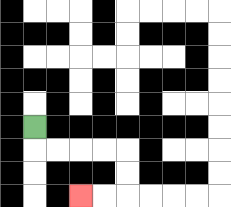{'start': '[1, 5]', 'end': '[3, 8]', 'path_directions': 'D,R,R,R,R,D,D,L,L', 'path_coordinates': '[[1, 5], [1, 6], [2, 6], [3, 6], [4, 6], [5, 6], [5, 7], [5, 8], [4, 8], [3, 8]]'}